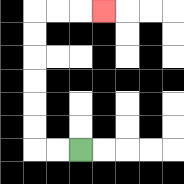{'start': '[3, 6]', 'end': '[4, 0]', 'path_directions': 'L,L,U,U,U,U,U,U,R,R,R', 'path_coordinates': '[[3, 6], [2, 6], [1, 6], [1, 5], [1, 4], [1, 3], [1, 2], [1, 1], [1, 0], [2, 0], [3, 0], [4, 0]]'}